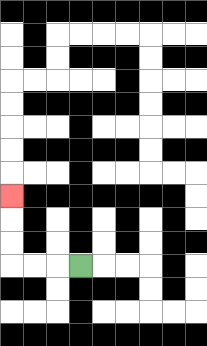{'start': '[3, 11]', 'end': '[0, 8]', 'path_directions': 'L,L,L,U,U,U', 'path_coordinates': '[[3, 11], [2, 11], [1, 11], [0, 11], [0, 10], [0, 9], [0, 8]]'}